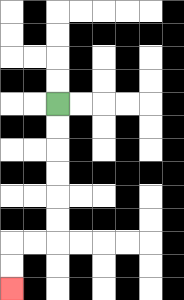{'start': '[2, 4]', 'end': '[0, 12]', 'path_directions': 'D,D,D,D,D,D,L,L,D,D', 'path_coordinates': '[[2, 4], [2, 5], [2, 6], [2, 7], [2, 8], [2, 9], [2, 10], [1, 10], [0, 10], [0, 11], [0, 12]]'}